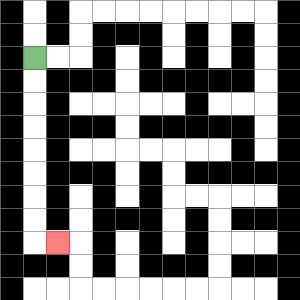{'start': '[1, 2]', 'end': '[2, 10]', 'path_directions': 'D,D,D,D,D,D,D,D,R', 'path_coordinates': '[[1, 2], [1, 3], [1, 4], [1, 5], [1, 6], [1, 7], [1, 8], [1, 9], [1, 10], [2, 10]]'}